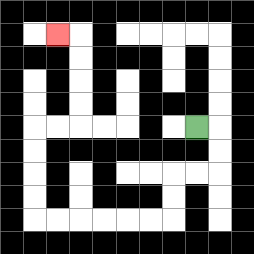{'start': '[8, 5]', 'end': '[2, 1]', 'path_directions': 'R,D,D,L,L,D,D,L,L,L,L,L,L,U,U,U,U,R,R,U,U,U,U,L', 'path_coordinates': '[[8, 5], [9, 5], [9, 6], [9, 7], [8, 7], [7, 7], [7, 8], [7, 9], [6, 9], [5, 9], [4, 9], [3, 9], [2, 9], [1, 9], [1, 8], [1, 7], [1, 6], [1, 5], [2, 5], [3, 5], [3, 4], [3, 3], [3, 2], [3, 1], [2, 1]]'}